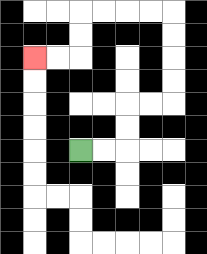{'start': '[3, 6]', 'end': '[1, 2]', 'path_directions': 'R,R,U,U,R,R,U,U,U,U,L,L,L,L,D,D,L,L', 'path_coordinates': '[[3, 6], [4, 6], [5, 6], [5, 5], [5, 4], [6, 4], [7, 4], [7, 3], [7, 2], [7, 1], [7, 0], [6, 0], [5, 0], [4, 0], [3, 0], [3, 1], [3, 2], [2, 2], [1, 2]]'}